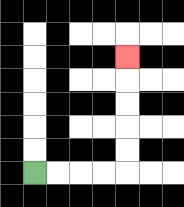{'start': '[1, 7]', 'end': '[5, 2]', 'path_directions': 'R,R,R,R,U,U,U,U,U', 'path_coordinates': '[[1, 7], [2, 7], [3, 7], [4, 7], [5, 7], [5, 6], [5, 5], [5, 4], [5, 3], [5, 2]]'}